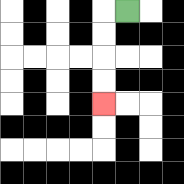{'start': '[5, 0]', 'end': '[4, 4]', 'path_directions': 'L,D,D,D,D', 'path_coordinates': '[[5, 0], [4, 0], [4, 1], [4, 2], [4, 3], [4, 4]]'}